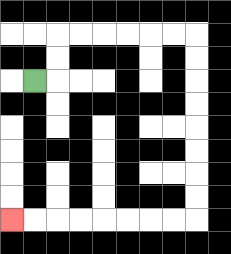{'start': '[1, 3]', 'end': '[0, 9]', 'path_directions': 'R,U,U,R,R,R,R,R,R,D,D,D,D,D,D,D,D,L,L,L,L,L,L,L,L', 'path_coordinates': '[[1, 3], [2, 3], [2, 2], [2, 1], [3, 1], [4, 1], [5, 1], [6, 1], [7, 1], [8, 1], [8, 2], [8, 3], [8, 4], [8, 5], [8, 6], [8, 7], [8, 8], [8, 9], [7, 9], [6, 9], [5, 9], [4, 9], [3, 9], [2, 9], [1, 9], [0, 9]]'}